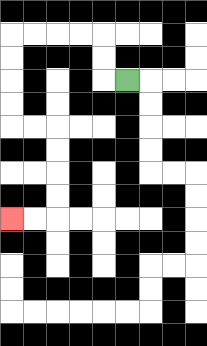{'start': '[5, 3]', 'end': '[0, 9]', 'path_directions': 'L,U,U,L,L,L,L,D,D,D,D,R,R,D,D,D,D,L,L', 'path_coordinates': '[[5, 3], [4, 3], [4, 2], [4, 1], [3, 1], [2, 1], [1, 1], [0, 1], [0, 2], [0, 3], [0, 4], [0, 5], [1, 5], [2, 5], [2, 6], [2, 7], [2, 8], [2, 9], [1, 9], [0, 9]]'}